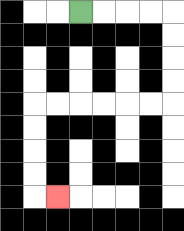{'start': '[3, 0]', 'end': '[2, 8]', 'path_directions': 'R,R,R,R,D,D,D,D,L,L,L,L,L,L,D,D,D,D,R', 'path_coordinates': '[[3, 0], [4, 0], [5, 0], [6, 0], [7, 0], [7, 1], [7, 2], [7, 3], [7, 4], [6, 4], [5, 4], [4, 4], [3, 4], [2, 4], [1, 4], [1, 5], [1, 6], [1, 7], [1, 8], [2, 8]]'}